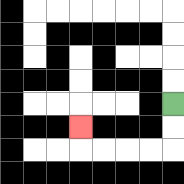{'start': '[7, 4]', 'end': '[3, 5]', 'path_directions': 'D,D,L,L,L,L,U', 'path_coordinates': '[[7, 4], [7, 5], [7, 6], [6, 6], [5, 6], [4, 6], [3, 6], [3, 5]]'}